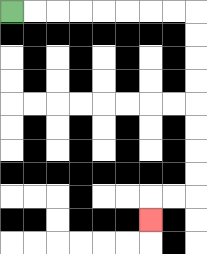{'start': '[0, 0]', 'end': '[6, 9]', 'path_directions': 'R,R,R,R,R,R,R,R,D,D,D,D,D,D,D,D,L,L,D', 'path_coordinates': '[[0, 0], [1, 0], [2, 0], [3, 0], [4, 0], [5, 0], [6, 0], [7, 0], [8, 0], [8, 1], [8, 2], [8, 3], [8, 4], [8, 5], [8, 6], [8, 7], [8, 8], [7, 8], [6, 8], [6, 9]]'}